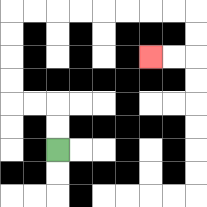{'start': '[2, 6]', 'end': '[6, 2]', 'path_directions': 'U,U,L,L,U,U,U,U,R,R,R,R,R,R,R,R,D,D,L,L', 'path_coordinates': '[[2, 6], [2, 5], [2, 4], [1, 4], [0, 4], [0, 3], [0, 2], [0, 1], [0, 0], [1, 0], [2, 0], [3, 0], [4, 0], [5, 0], [6, 0], [7, 0], [8, 0], [8, 1], [8, 2], [7, 2], [6, 2]]'}